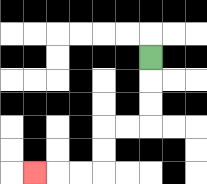{'start': '[6, 2]', 'end': '[1, 7]', 'path_directions': 'D,D,D,L,L,D,D,L,L,L', 'path_coordinates': '[[6, 2], [6, 3], [6, 4], [6, 5], [5, 5], [4, 5], [4, 6], [4, 7], [3, 7], [2, 7], [1, 7]]'}